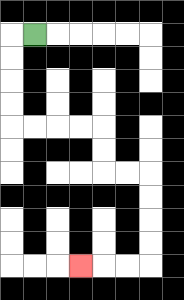{'start': '[1, 1]', 'end': '[3, 11]', 'path_directions': 'L,D,D,D,D,R,R,R,R,D,D,R,R,D,D,D,D,L,L,L', 'path_coordinates': '[[1, 1], [0, 1], [0, 2], [0, 3], [0, 4], [0, 5], [1, 5], [2, 5], [3, 5], [4, 5], [4, 6], [4, 7], [5, 7], [6, 7], [6, 8], [6, 9], [6, 10], [6, 11], [5, 11], [4, 11], [3, 11]]'}